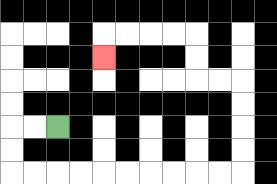{'start': '[2, 5]', 'end': '[4, 2]', 'path_directions': 'L,L,D,D,R,R,R,R,R,R,R,R,R,R,U,U,U,U,L,L,U,U,L,L,L,L,D', 'path_coordinates': '[[2, 5], [1, 5], [0, 5], [0, 6], [0, 7], [1, 7], [2, 7], [3, 7], [4, 7], [5, 7], [6, 7], [7, 7], [8, 7], [9, 7], [10, 7], [10, 6], [10, 5], [10, 4], [10, 3], [9, 3], [8, 3], [8, 2], [8, 1], [7, 1], [6, 1], [5, 1], [4, 1], [4, 2]]'}